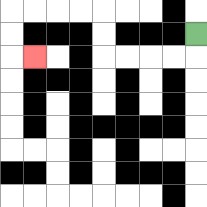{'start': '[8, 1]', 'end': '[1, 2]', 'path_directions': 'D,L,L,L,L,U,U,L,L,L,L,D,D,R', 'path_coordinates': '[[8, 1], [8, 2], [7, 2], [6, 2], [5, 2], [4, 2], [4, 1], [4, 0], [3, 0], [2, 0], [1, 0], [0, 0], [0, 1], [0, 2], [1, 2]]'}